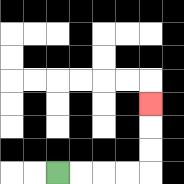{'start': '[2, 7]', 'end': '[6, 4]', 'path_directions': 'R,R,R,R,U,U,U', 'path_coordinates': '[[2, 7], [3, 7], [4, 7], [5, 7], [6, 7], [6, 6], [6, 5], [6, 4]]'}